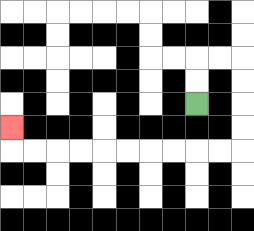{'start': '[8, 4]', 'end': '[0, 5]', 'path_directions': 'U,U,R,R,D,D,D,D,L,L,L,L,L,L,L,L,L,L,U', 'path_coordinates': '[[8, 4], [8, 3], [8, 2], [9, 2], [10, 2], [10, 3], [10, 4], [10, 5], [10, 6], [9, 6], [8, 6], [7, 6], [6, 6], [5, 6], [4, 6], [3, 6], [2, 6], [1, 6], [0, 6], [0, 5]]'}